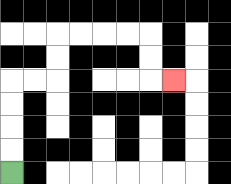{'start': '[0, 7]', 'end': '[7, 3]', 'path_directions': 'U,U,U,U,R,R,U,U,R,R,R,R,D,D,R', 'path_coordinates': '[[0, 7], [0, 6], [0, 5], [0, 4], [0, 3], [1, 3], [2, 3], [2, 2], [2, 1], [3, 1], [4, 1], [5, 1], [6, 1], [6, 2], [6, 3], [7, 3]]'}